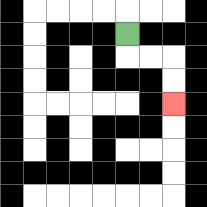{'start': '[5, 1]', 'end': '[7, 4]', 'path_directions': 'D,R,R,D,D', 'path_coordinates': '[[5, 1], [5, 2], [6, 2], [7, 2], [7, 3], [7, 4]]'}